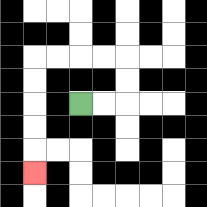{'start': '[3, 4]', 'end': '[1, 7]', 'path_directions': 'R,R,U,U,L,L,L,L,D,D,D,D,D', 'path_coordinates': '[[3, 4], [4, 4], [5, 4], [5, 3], [5, 2], [4, 2], [3, 2], [2, 2], [1, 2], [1, 3], [1, 4], [1, 5], [1, 6], [1, 7]]'}